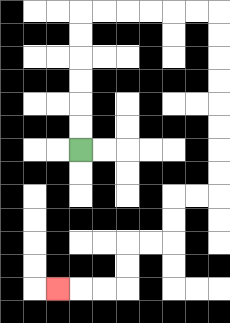{'start': '[3, 6]', 'end': '[2, 12]', 'path_directions': 'U,U,U,U,U,U,R,R,R,R,R,R,D,D,D,D,D,D,D,D,L,L,D,D,L,L,D,D,L,L,L', 'path_coordinates': '[[3, 6], [3, 5], [3, 4], [3, 3], [3, 2], [3, 1], [3, 0], [4, 0], [5, 0], [6, 0], [7, 0], [8, 0], [9, 0], [9, 1], [9, 2], [9, 3], [9, 4], [9, 5], [9, 6], [9, 7], [9, 8], [8, 8], [7, 8], [7, 9], [7, 10], [6, 10], [5, 10], [5, 11], [5, 12], [4, 12], [3, 12], [2, 12]]'}